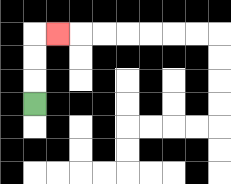{'start': '[1, 4]', 'end': '[2, 1]', 'path_directions': 'U,U,U,R', 'path_coordinates': '[[1, 4], [1, 3], [1, 2], [1, 1], [2, 1]]'}